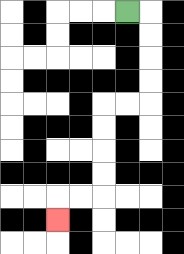{'start': '[5, 0]', 'end': '[2, 9]', 'path_directions': 'R,D,D,D,D,L,L,D,D,D,D,L,L,D', 'path_coordinates': '[[5, 0], [6, 0], [6, 1], [6, 2], [6, 3], [6, 4], [5, 4], [4, 4], [4, 5], [4, 6], [4, 7], [4, 8], [3, 8], [2, 8], [2, 9]]'}